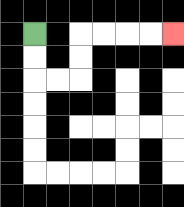{'start': '[1, 1]', 'end': '[7, 1]', 'path_directions': 'D,D,R,R,U,U,R,R,R,R', 'path_coordinates': '[[1, 1], [1, 2], [1, 3], [2, 3], [3, 3], [3, 2], [3, 1], [4, 1], [5, 1], [6, 1], [7, 1]]'}